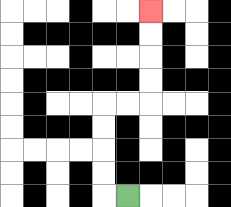{'start': '[5, 8]', 'end': '[6, 0]', 'path_directions': 'L,U,U,U,U,R,R,U,U,U,U', 'path_coordinates': '[[5, 8], [4, 8], [4, 7], [4, 6], [4, 5], [4, 4], [5, 4], [6, 4], [6, 3], [6, 2], [6, 1], [6, 0]]'}